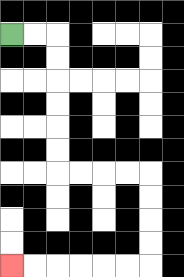{'start': '[0, 1]', 'end': '[0, 11]', 'path_directions': 'R,R,D,D,D,D,D,D,R,R,R,R,D,D,D,D,L,L,L,L,L,L', 'path_coordinates': '[[0, 1], [1, 1], [2, 1], [2, 2], [2, 3], [2, 4], [2, 5], [2, 6], [2, 7], [3, 7], [4, 7], [5, 7], [6, 7], [6, 8], [6, 9], [6, 10], [6, 11], [5, 11], [4, 11], [3, 11], [2, 11], [1, 11], [0, 11]]'}